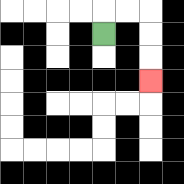{'start': '[4, 1]', 'end': '[6, 3]', 'path_directions': 'U,R,R,D,D,D', 'path_coordinates': '[[4, 1], [4, 0], [5, 0], [6, 0], [6, 1], [6, 2], [6, 3]]'}